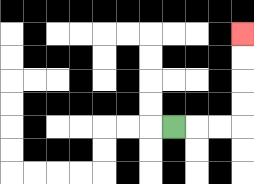{'start': '[7, 5]', 'end': '[10, 1]', 'path_directions': 'R,R,R,U,U,U,U', 'path_coordinates': '[[7, 5], [8, 5], [9, 5], [10, 5], [10, 4], [10, 3], [10, 2], [10, 1]]'}